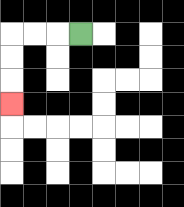{'start': '[3, 1]', 'end': '[0, 4]', 'path_directions': 'L,L,L,D,D,D', 'path_coordinates': '[[3, 1], [2, 1], [1, 1], [0, 1], [0, 2], [0, 3], [0, 4]]'}